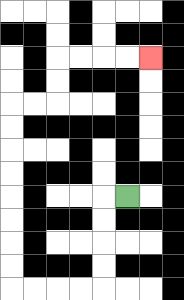{'start': '[5, 8]', 'end': '[6, 2]', 'path_directions': 'L,D,D,D,D,L,L,L,L,U,U,U,U,U,U,U,U,R,R,U,U,R,R,R,R', 'path_coordinates': '[[5, 8], [4, 8], [4, 9], [4, 10], [4, 11], [4, 12], [3, 12], [2, 12], [1, 12], [0, 12], [0, 11], [0, 10], [0, 9], [0, 8], [0, 7], [0, 6], [0, 5], [0, 4], [1, 4], [2, 4], [2, 3], [2, 2], [3, 2], [4, 2], [5, 2], [6, 2]]'}